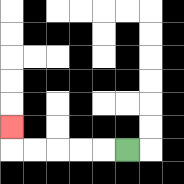{'start': '[5, 6]', 'end': '[0, 5]', 'path_directions': 'L,L,L,L,L,U', 'path_coordinates': '[[5, 6], [4, 6], [3, 6], [2, 6], [1, 6], [0, 6], [0, 5]]'}